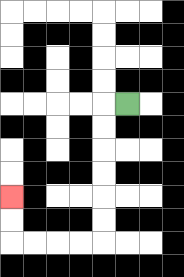{'start': '[5, 4]', 'end': '[0, 8]', 'path_directions': 'L,D,D,D,D,D,D,L,L,L,L,U,U', 'path_coordinates': '[[5, 4], [4, 4], [4, 5], [4, 6], [4, 7], [4, 8], [4, 9], [4, 10], [3, 10], [2, 10], [1, 10], [0, 10], [0, 9], [0, 8]]'}